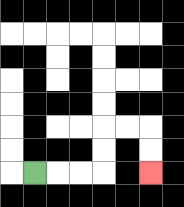{'start': '[1, 7]', 'end': '[6, 7]', 'path_directions': 'R,R,R,U,U,R,R,D,D', 'path_coordinates': '[[1, 7], [2, 7], [3, 7], [4, 7], [4, 6], [4, 5], [5, 5], [6, 5], [6, 6], [6, 7]]'}